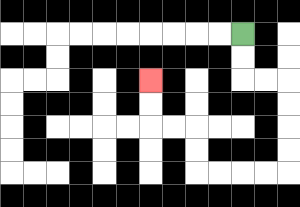{'start': '[10, 1]', 'end': '[6, 3]', 'path_directions': 'D,D,R,R,D,D,D,D,L,L,L,L,U,U,L,L,U,U', 'path_coordinates': '[[10, 1], [10, 2], [10, 3], [11, 3], [12, 3], [12, 4], [12, 5], [12, 6], [12, 7], [11, 7], [10, 7], [9, 7], [8, 7], [8, 6], [8, 5], [7, 5], [6, 5], [6, 4], [6, 3]]'}